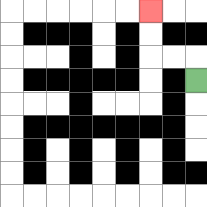{'start': '[8, 3]', 'end': '[6, 0]', 'path_directions': 'U,L,L,U,U', 'path_coordinates': '[[8, 3], [8, 2], [7, 2], [6, 2], [6, 1], [6, 0]]'}